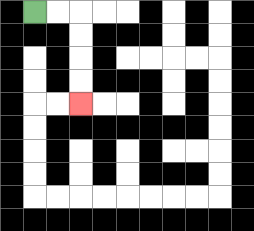{'start': '[1, 0]', 'end': '[3, 4]', 'path_directions': 'R,R,D,D,D,D', 'path_coordinates': '[[1, 0], [2, 0], [3, 0], [3, 1], [3, 2], [3, 3], [3, 4]]'}